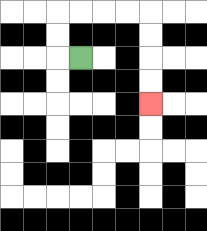{'start': '[3, 2]', 'end': '[6, 4]', 'path_directions': 'L,U,U,R,R,R,R,D,D,D,D', 'path_coordinates': '[[3, 2], [2, 2], [2, 1], [2, 0], [3, 0], [4, 0], [5, 0], [6, 0], [6, 1], [6, 2], [6, 3], [6, 4]]'}